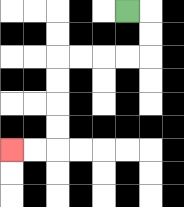{'start': '[5, 0]', 'end': '[0, 6]', 'path_directions': 'R,D,D,L,L,L,L,D,D,D,D,L,L', 'path_coordinates': '[[5, 0], [6, 0], [6, 1], [6, 2], [5, 2], [4, 2], [3, 2], [2, 2], [2, 3], [2, 4], [2, 5], [2, 6], [1, 6], [0, 6]]'}